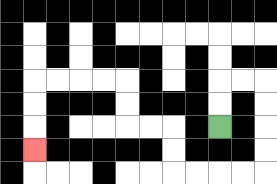{'start': '[9, 5]', 'end': '[1, 6]', 'path_directions': 'U,U,R,R,D,D,D,D,L,L,L,L,U,U,L,L,U,U,L,L,L,L,D,D,D', 'path_coordinates': '[[9, 5], [9, 4], [9, 3], [10, 3], [11, 3], [11, 4], [11, 5], [11, 6], [11, 7], [10, 7], [9, 7], [8, 7], [7, 7], [7, 6], [7, 5], [6, 5], [5, 5], [5, 4], [5, 3], [4, 3], [3, 3], [2, 3], [1, 3], [1, 4], [1, 5], [1, 6]]'}